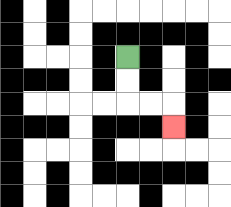{'start': '[5, 2]', 'end': '[7, 5]', 'path_directions': 'D,D,R,R,D', 'path_coordinates': '[[5, 2], [5, 3], [5, 4], [6, 4], [7, 4], [7, 5]]'}